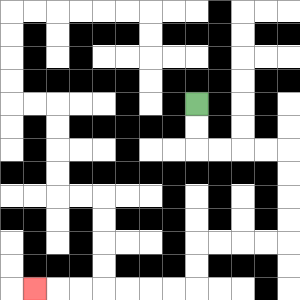{'start': '[8, 4]', 'end': '[1, 12]', 'path_directions': 'D,D,R,R,R,R,D,D,D,D,L,L,L,L,D,D,L,L,L,L,L,L,L', 'path_coordinates': '[[8, 4], [8, 5], [8, 6], [9, 6], [10, 6], [11, 6], [12, 6], [12, 7], [12, 8], [12, 9], [12, 10], [11, 10], [10, 10], [9, 10], [8, 10], [8, 11], [8, 12], [7, 12], [6, 12], [5, 12], [4, 12], [3, 12], [2, 12], [1, 12]]'}